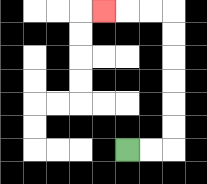{'start': '[5, 6]', 'end': '[4, 0]', 'path_directions': 'R,R,U,U,U,U,U,U,L,L,L', 'path_coordinates': '[[5, 6], [6, 6], [7, 6], [7, 5], [7, 4], [7, 3], [7, 2], [7, 1], [7, 0], [6, 0], [5, 0], [4, 0]]'}